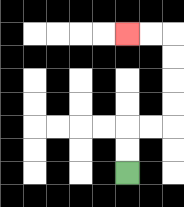{'start': '[5, 7]', 'end': '[5, 1]', 'path_directions': 'U,U,R,R,U,U,U,U,L,L', 'path_coordinates': '[[5, 7], [5, 6], [5, 5], [6, 5], [7, 5], [7, 4], [7, 3], [7, 2], [7, 1], [6, 1], [5, 1]]'}